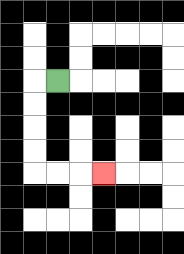{'start': '[2, 3]', 'end': '[4, 7]', 'path_directions': 'L,D,D,D,D,R,R,R', 'path_coordinates': '[[2, 3], [1, 3], [1, 4], [1, 5], [1, 6], [1, 7], [2, 7], [3, 7], [4, 7]]'}